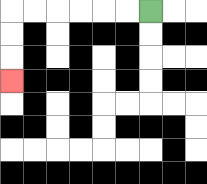{'start': '[6, 0]', 'end': '[0, 3]', 'path_directions': 'L,L,L,L,L,L,D,D,D', 'path_coordinates': '[[6, 0], [5, 0], [4, 0], [3, 0], [2, 0], [1, 0], [0, 0], [0, 1], [0, 2], [0, 3]]'}